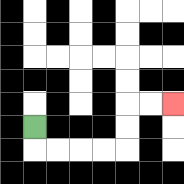{'start': '[1, 5]', 'end': '[7, 4]', 'path_directions': 'D,R,R,R,R,U,U,R,R', 'path_coordinates': '[[1, 5], [1, 6], [2, 6], [3, 6], [4, 6], [5, 6], [5, 5], [5, 4], [6, 4], [7, 4]]'}